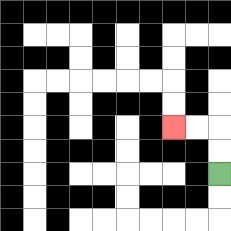{'start': '[9, 7]', 'end': '[7, 5]', 'path_directions': 'U,U,L,L', 'path_coordinates': '[[9, 7], [9, 6], [9, 5], [8, 5], [7, 5]]'}